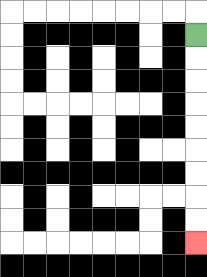{'start': '[8, 1]', 'end': '[8, 10]', 'path_directions': 'D,D,D,D,D,D,D,D,D', 'path_coordinates': '[[8, 1], [8, 2], [8, 3], [8, 4], [8, 5], [8, 6], [8, 7], [8, 8], [8, 9], [8, 10]]'}